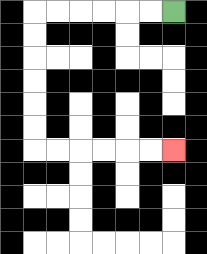{'start': '[7, 0]', 'end': '[7, 6]', 'path_directions': 'L,L,L,L,L,L,D,D,D,D,D,D,R,R,R,R,R,R', 'path_coordinates': '[[7, 0], [6, 0], [5, 0], [4, 0], [3, 0], [2, 0], [1, 0], [1, 1], [1, 2], [1, 3], [1, 4], [1, 5], [1, 6], [2, 6], [3, 6], [4, 6], [5, 6], [6, 6], [7, 6]]'}